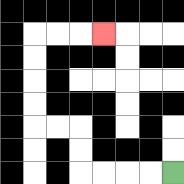{'start': '[7, 7]', 'end': '[4, 1]', 'path_directions': 'L,L,L,L,U,U,L,L,U,U,U,U,R,R,R', 'path_coordinates': '[[7, 7], [6, 7], [5, 7], [4, 7], [3, 7], [3, 6], [3, 5], [2, 5], [1, 5], [1, 4], [1, 3], [1, 2], [1, 1], [2, 1], [3, 1], [4, 1]]'}